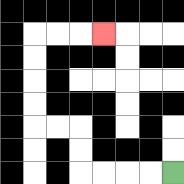{'start': '[7, 7]', 'end': '[4, 1]', 'path_directions': 'L,L,L,L,U,U,L,L,U,U,U,U,R,R,R', 'path_coordinates': '[[7, 7], [6, 7], [5, 7], [4, 7], [3, 7], [3, 6], [3, 5], [2, 5], [1, 5], [1, 4], [1, 3], [1, 2], [1, 1], [2, 1], [3, 1], [4, 1]]'}